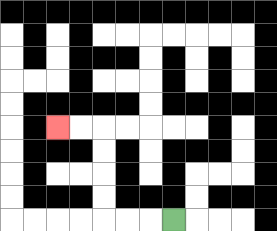{'start': '[7, 9]', 'end': '[2, 5]', 'path_directions': 'L,L,L,U,U,U,U,L,L', 'path_coordinates': '[[7, 9], [6, 9], [5, 9], [4, 9], [4, 8], [4, 7], [4, 6], [4, 5], [3, 5], [2, 5]]'}